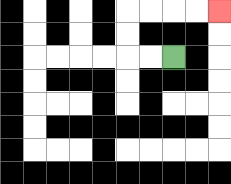{'start': '[7, 2]', 'end': '[9, 0]', 'path_directions': 'L,L,U,U,R,R,R,R', 'path_coordinates': '[[7, 2], [6, 2], [5, 2], [5, 1], [5, 0], [6, 0], [7, 0], [8, 0], [9, 0]]'}